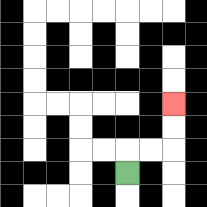{'start': '[5, 7]', 'end': '[7, 4]', 'path_directions': 'U,R,R,U,U', 'path_coordinates': '[[5, 7], [5, 6], [6, 6], [7, 6], [7, 5], [7, 4]]'}